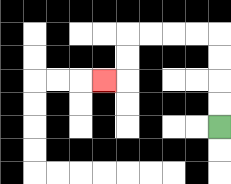{'start': '[9, 5]', 'end': '[4, 3]', 'path_directions': 'U,U,U,U,L,L,L,L,D,D,L', 'path_coordinates': '[[9, 5], [9, 4], [9, 3], [9, 2], [9, 1], [8, 1], [7, 1], [6, 1], [5, 1], [5, 2], [5, 3], [4, 3]]'}